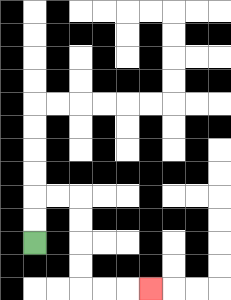{'start': '[1, 10]', 'end': '[6, 12]', 'path_directions': 'U,U,R,R,D,D,D,D,R,R,R', 'path_coordinates': '[[1, 10], [1, 9], [1, 8], [2, 8], [3, 8], [3, 9], [3, 10], [3, 11], [3, 12], [4, 12], [5, 12], [6, 12]]'}